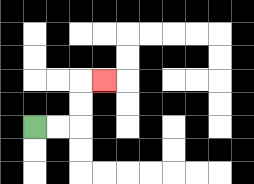{'start': '[1, 5]', 'end': '[4, 3]', 'path_directions': 'R,R,U,U,R', 'path_coordinates': '[[1, 5], [2, 5], [3, 5], [3, 4], [3, 3], [4, 3]]'}